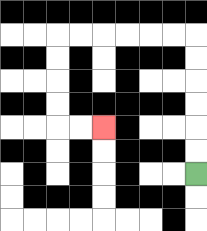{'start': '[8, 7]', 'end': '[4, 5]', 'path_directions': 'U,U,U,U,U,U,L,L,L,L,L,L,D,D,D,D,R,R', 'path_coordinates': '[[8, 7], [8, 6], [8, 5], [8, 4], [8, 3], [8, 2], [8, 1], [7, 1], [6, 1], [5, 1], [4, 1], [3, 1], [2, 1], [2, 2], [2, 3], [2, 4], [2, 5], [3, 5], [4, 5]]'}